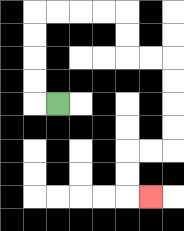{'start': '[2, 4]', 'end': '[6, 8]', 'path_directions': 'L,U,U,U,U,R,R,R,R,D,D,R,R,D,D,D,D,L,L,D,D,R', 'path_coordinates': '[[2, 4], [1, 4], [1, 3], [1, 2], [1, 1], [1, 0], [2, 0], [3, 0], [4, 0], [5, 0], [5, 1], [5, 2], [6, 2], [7, 2], [7, 3], [7, 4], [7, 5], [7, 6], [6, 6], [5, 6], [5, 7], [5, 8], [6, 8]]'}